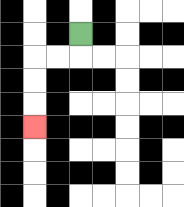{'start': '[3, 1]', 'end': '[1, 5]', 'path_directions': 'D,L,L,D,D,D', 'path_coordinates': '[[3, 1], [3, 2], [2, 2], [1, 2], [1, 3], [1, 4], [1, 5]]'}